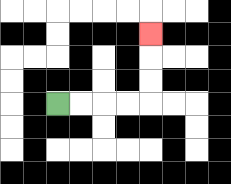{'start': '[2, 4]', 'end': '[6, 1]', 'path_directions': 'R,R,R,R,U,U,U', 'path_coordinates': '[[2, 4], [3, 4], [4, 4], [5, 4], [6, 4], [6, 3], [6, 2], [6, 1]]'}